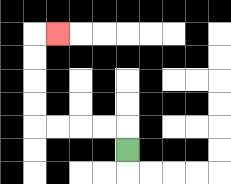{'start': '[5, 6]', 'end': '[2, 1]', 'path_directions': 'U,L,L,L,L,U,U,U,U,R', 'path_coordinates': '[[5, 6], [5, 5], [4, 5], [3, 5], [2, 5], [1, 5], [1, 4], [1, 3], [1, 2], [1, 1], [2, 1]]'}